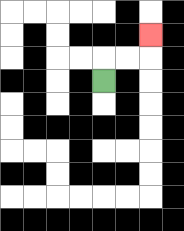{'start': '[4, 3]', 'end': '[6, 1]', 'path_directions': 'U,R,R,U', 'path_coordinates': '[[4, 3], [4, 2], [5, 2], [6, 2], [6, 1]]'}